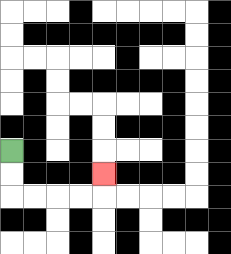{'start': '[0, 6]', 'end': '[4, 7]', 'path_directions': 'D,D,R,R,R,R,U', 'path_coordinates': '[[0, 6], [0, 7], [0, 8], [1, 8], [2, 8], [3, 8], [4, 8], [4, 7]]'}